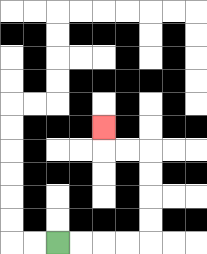{'start': '[2, 10]', 'end': '[4, 5]', 'path_directions': 'R,R,R,R,U,U,U,U,L,L,U', 'path_coordinates': '[[2, 10], [3, 10], [4, 10], [5, 10], [6, 10], [6, 9], [6, 8], [6, 7], [6, 6], [5, 6], [4, 6], [4, 5]]'}